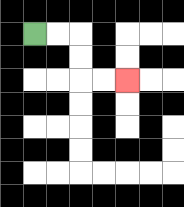{'start': '[1, 1]', 'end': '[5, 3]', 'path_directions': 'R,R,D,D,R,R', 'path_coordinates': '[[1, 1], [2, 1], [3, 1], [3, 2], [3, 3], [4, 3], [5, 3]]'}